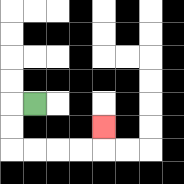{'start': '[1, 4]', 'end': '[4, 5]', 'path_directions': 'L,D,D,R,R,R,R,U', 'path_coordinates': '[[1, 4], [0, 4], [0, 5], [0, 6], [1, 6], [2, 6], [3, 6], [4, 6], [4, 5]]'}